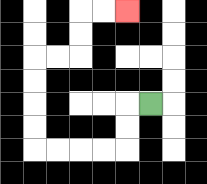{'start': '[6, 4]', 'end': '[5, 0]', 'path_directions': 'L,D,D,L,L,L,L,U,U,U,U,R,R,U,U,R,R', 'path_coordinates': '[[6, 4], [5, 4], [5, 5], [5, 6], [4, 6], [3, 6], [2, 6], [1, 6], [1, 5], [1, 4], [1, 3], [1, 2], [2, 2], [3, 2], [3, 1], [3, 0], [4, 0], [5, 0]]'}